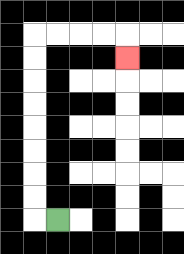{'start': '[2, 9]', 'end': '[5, 2]', 'path_directions': 'L,U,U,U,U,U,U,U,U,R,R,R,R,D', 'path_coordinates': '[[2, 9], [1, 9], [1, 8], [1, 7], [1, 6], [1, 5], [1, 4], [1, 3], [1, 2], [1, 1], [2, 1], [3, 1], [4, 1], [5, 1], [5, 2]]'}